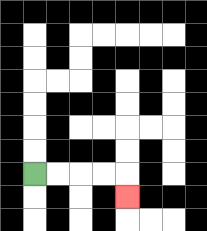{'start': '[1, 7]', 'end': '[5, 8]', 'path_directions': 'R,R,R,R,D', 'path_coordinates': '[[1, 7], [2, 7], [3, 7], [4, 7], [5, 7], [5, 8]]'}